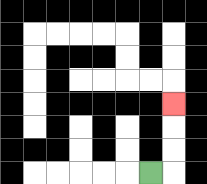{'start': '[6, 7]', 'end': '[7, 4]', 'path_directions': 'R,U,U,U', 'path_coordinates': '[[6, 7], [7, 7], [7, 6], [7, 5], [7, 4]]'}